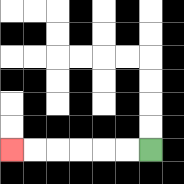{'start': '[6, 6]', 'end': '[0, 6]', 'path_directions': 'L,L,L,L,L,L', 'path_coordinates': '[[6, 6], [5, 6], [4, 6], [3, 6], [2, 6], [1, 6], [0, 6]]'}